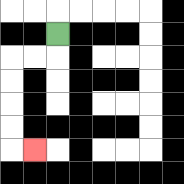{'start': '[2, 1]', 'end': '[1, 6]', 'path_directions': 'D,L,L,D,D,D,D,R', 'path_coordinates': '[[2, 1], [2, 2], [1, 2], [0, 2], [0, 3], [0, 4], [0, 5], [0, 6], [1, 6]]'}